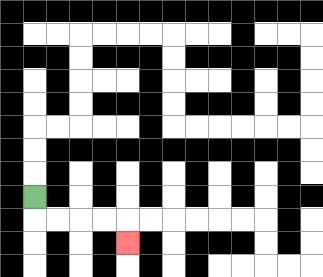{'start': '[1, 8]', 'end': '[5, 10]', 'path_directions': 'D,R,R,R,R,D', 'path_coordinates': '[[1, 8], [1, 9], [2, 9], [3, 9], [4, 9], [5, 9], [5, 10]]'}